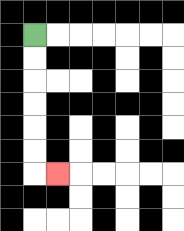{'start': '[1, 1]', 'end': '[2, 7]', 'path_directions': 'D,D,D,D,D,D,R', 'path_coordinates': '[[1, 1], [1, 2], [1, 3], [1, 4], [1, 5], [1, 6], [1, 7], [2, 7]]'}